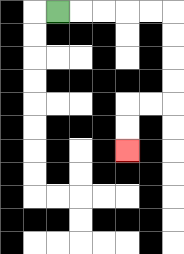{'start': '[2, 0]', 'end': '[5, 6]', 'path_directions': 'R,R,R,R,R,D,D,D,D,L,L,D,D', 'path_coordinates': '[[2, 0], [3, 0], [4, 0], [5, 0], [6, 0], [7, 0], [7, 1], [7, 2], [7, 3], [7, 4], [6, 4], [5, 4], [5, 5], [5, 6]]'}